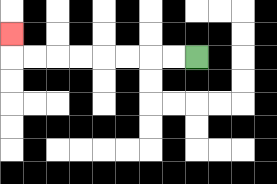{'start': '[8, 2]', 'end': '[0, 1]', 'path_directions': 'L,L,L,L,L,L,L,L,U', 'path_coordinates': '[[8, 2], [7, 2], [6, 2], [5, 2], [4, 2], [3, 2], [2, 2], [1, 2], [0, 2], [0, 1]]'}